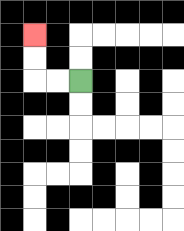{'start': '[3, 3]', 'end': '[1, 1]', 'path_directions': 'L,L,U,U', 'path_coordinates': '[[3, 3], [2, 3], [1, 3], [1, 2], [1, 1]]'}